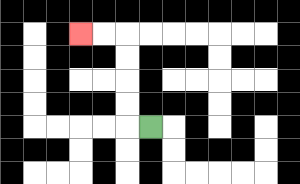{'start': '[6, 5]', 'end': '[3, 1]', 'path_directions': 'L,U,U,U,U,L,L', 'path_coordinates': '[[6, 5], [5, 5], [5, 4], [5, 3], [5, 2], [5, 1], [4, 1], [3, 1]]'}